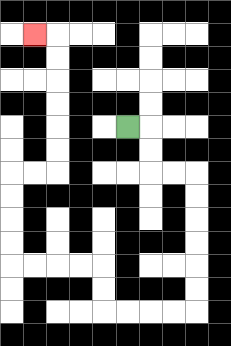{'start': '[5, 5]', 'end': '[1, 1]', 'path_directions': 'R,D,D,R,R,D,D,D,D,D,D,L,L,L,L,U,U,L,L,L,L,U,U,U,U,R,R,U,U,U,U,U,U,L', 'path_coordinates': '[[5, 5], [6, 5], [6, 6], [6, 7], [7, 7], [8, 7], [8, 8], [8, 9], [8, 10], [8, 11], [8, 12], [8, 13], [7, 13], [6, 13], [5, 13], [4, 13], [4, 12], [4, 11], [3, 11], [2, 11], [1, 11], [0, 11], [0, 10], [0, 9], [0, 8], [0, 7], [1, 7], [2, 7], [2, 6], [2, 5], [2, 4], [2, 3], [2, 2], [2, 1], [1, 1]]'}